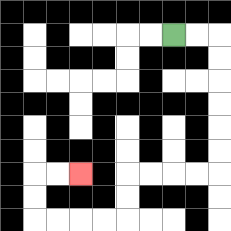{'start': '[7, 1]', 'end': '[3, 7]', 'path_directions': 'R,R,D,D,D,D,D,D,L,L,L,L,D,D,L,L,L,L,U,U,R,R', 'path_coordinates': '[[7, 1], [8, 1], [9, 1], [9, 2], [9, 3], [9, 4], [9, 5], [9, 6], [9, 7], [8, 7], [7, 7], [6, 7], [5, 7], [5, 8], [5, 9], [4, 9], [3, 9], [2, 9], [1, 9], [1, 8], [1, 7], [2, 7], [3, 7]]'}